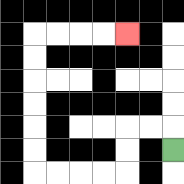{'start': '[7, 6]', 'end': '[5, 1]', 'path_directions': 'U,L,L,D,D,L,L,L,L,U,U,U,U,U,U,R,R,R,R', 'path_coordinates': '[[7, 6], [7, 5], [6, 5], [5, 5], [5, 6], [5, 7], [4, 7], [3, 7], [2, 7], [1, 7], [1, 6], [1, 5], [1, 4], [1, 3], [1, 2], [1, 1], [2, 1], [3, 1], [4, 1], [5, 1]]'}